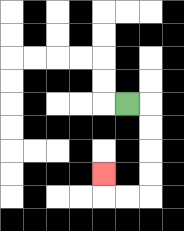{'start': '[5, 4]', 'end': '[4, 7]', 'path_directions': 'R,D,D,D,D,L,L,U', 'path_coordinates': '[[5, 4], [6, 4], [6, 5], [6, 6], [6, 7], [6, 8], [5, 8], [4, 8], [4, 7]]'}